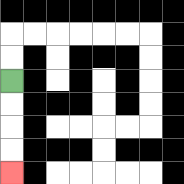{'start': '[0, 3]', 'end': '[0, 7]', 'path_directions': 'D,D,D,D', 'path_coordinates': '[[0, 3], [0, 4], [0, 5], [0, 6], [0, 7]]'}